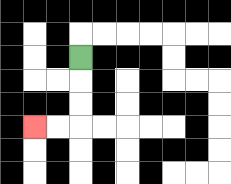{'start': '[3, 2]', 'end': '[1, 5]', 'path_directions': 'D,D,D,L,L', 'path_coordinates': '[[3, 2], [3, 3], [3, 4], [3, 5], [2, 5], [1, 5]]'}